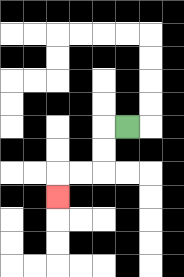{'start': '[5, 5]', 'end': '[2, 8]', 'path_directions': 'L,D,D,L,L,D', 'path_coordinates': '[[5, 5], [4, 5], [4, 6], [4, 7], [3, 7], [2, 7], [2, 8]]'}